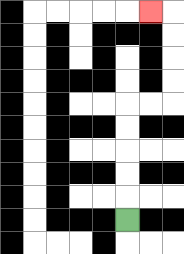{'start': '[5, 9]', 'end': '[6, 0]', 'path_directions': 'U,U,U,U,U,R,R,U,U,U,U,L', 'path_coordinates': '[[5, 9], [5, 8], [5, 7], [5, 6], [5, 5], [5, 4], [6, 4], [7, 4], [7, 3], [7, 2], [7, 1], [7, 0], [6, 0]]'}